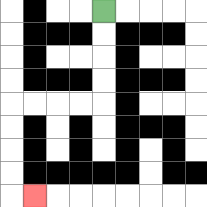{'start': '[4, 0]', 'end': '[1, 8]', 'path_directions': 'D,D,D,D,L,L,L,L,D,D,D,D,R', 'path_coordinates': '[[4, 0], [4, 1], [4, 2], [4, 3], [4, 4], [3, 4], [2, 4], [1, 4], [0, 4], [0, 5], [0, 6], [0, 7], [0, 8], [1, 8]]'}